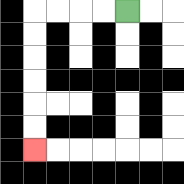{'start': '[5, 0]', 'end': '[1, 6]', 'path_directions': 'L,L,L,L,D,D,D,D,D,D', 'path_coordinates': '[[5, 0], [4, 0], [3, 0], [2, 0], [1, 0], [1, 1], [1, 2], [1, 3], [1, 4], [1, 5], [1, 6]]'}